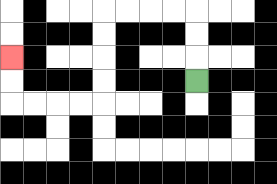{'start': '[8, 3]', 'end': '[0, 2]', 'path_directions': 'U,U,U,L,L,L,L,D,D,D,D,L,L,L,L,U,U', 'path_coordinates': '[[8, 3], [8, 2], [8, 1], [8, 0], [7, 0], [6, 0], [5, 0], [4, 0], [4, 1], [4, 2], [4, 3], [4, 4], [3, 4], [2, 4], [1, 4], [0, 4], [0, 3], [0, 2]]'}